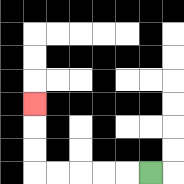{'start': '[6, 7]', 'end': '[1, 4]', 'path_directions': 'L,L,L,L,L,U,U,U', 'path_coordinates': '[[6, 7], [5, 7], [4, 7], [3, 7], [2, 7], [1, 7], [1, 6], [1, 5], [1, 4]]'}